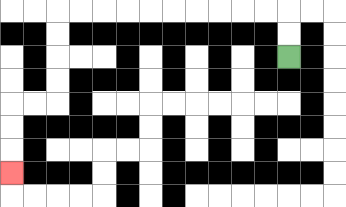{'start': '[12, 2]', 'end': '[0, 7]', 'path_directions': 'U,U,L,L,L,L,L,L,L,L,L,L,D,D,D,D,L,L,D,D,D', 'path_coordinates': '[[12, 2], [12, 1], [12, 0], [11, 0], [10, 0], [9, 0], [8, 0], [7, 0], [6, 0], [5, 0], [4, 0], [3, 0], [2, 0], [2, 1], [2, 2], [2, 3], [2, 4], [1, 4], [0, 4], [0, 5], [0, 6], [0, 7]]'}